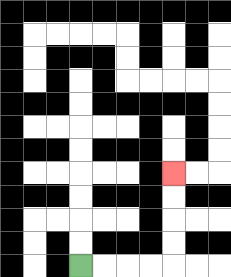{'start': '[3, 11]', 'end': '[7, 7]', 'path_directions': 'R,R,R,R,U,U,U,U', 'path_coordinates': '[[3, 11], [4, 11], [5, 11], [6, 11], [7, 11], [7, 10], [7, 9], [7, 8], [7, 7]]'}